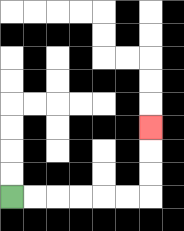{'start': '[0, 8]', 'end': '[6, 5]', 'path_directions': 'R,R,R,R,R,R,U,U,U', 'path_coordinates': '[[0, 8], [1, 8], [2, 8], [3, 8], [4, 8], [5, 8], [6, 8], [6, 7], [6, 6], [6, 5]]'}